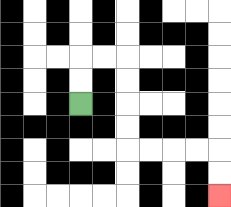{'start': '[3, 4]', 'end': '[9, 8]', 'path_directions': 'U,U,R,R,D,D,D,D,R,R,R,R,D,D', 'path_coordinates': '[[3, 4], [3, 3], [3, 2], [4, 2], [5, 2], [5, 3], [5, 4], [5, 5], [5, 6], [6, 6], [7, 6], [8, 6], [9, 6], [9, 7], [9, 8]]'}